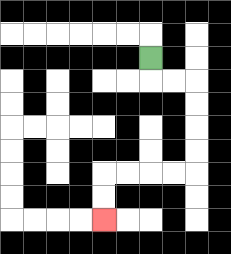{'start': '[6, 2]', 'end': '[4, 9]', 'path_directions': 'D,R,R,D,D,D,D,L,L,L,L,D,D', 'path_coordinates': '[[6, 2], [6, 3], [7, 3], [8, 3], [8, 4], [8, 5], [8, 6], [8, 7], [7, 7], [6, 7], [5, 7], [4, 7], [4, 8], [4, 9]]'}